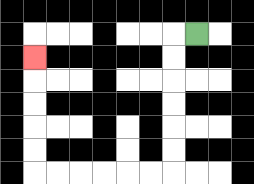{'start': '[8, 1]', 'end': '[1, 2]', 'path_directions': 'L,D,D,D,D,D,D,L,L,L,L,L,L,U,U,U,U,U', 'path_coordinates': '[[8, 1], [7, 1], [7, 2], [7, 3], [7, 4], [7, 5], [7, 6], [7, 7], [6, 7], [5, 7], [4, 7], [3, 7], [2, 7], [1, 7], [1, 6], [1, 5], [1, 4], [1, 3], [1, 2]]'}